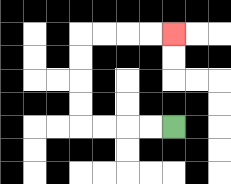{'start': '[7, 5]', 'end': '[7, 1]', 'path_directions': 'L,L,L,L,U,U,U,U,R,R,R,R', 'path_coordinates': '[[7, 5], [6, 5], [5, 5], [4, 5], [3, 5], [3, 4], [3, 3], [3, 2], [3, 1], [4, 1], [5, 1], [6, 1], [7, 1]]'}